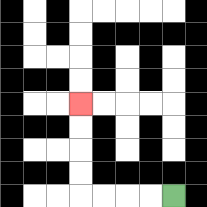{'start': '[7, 8]', 'end': '[3, 4]', 'path_directions': 'L,L,L,L,U,U,U,U', 'path_coordinates': '[[7, 8], [6, 8], [5, 8], [4, 8], [3, 8], [3, 7], [3, 6], [3, 5], [3, 4]]'}